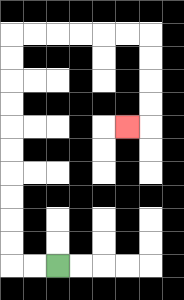{'start': '[2, 11]', 'end': '[5, 5]', 'path_directions': 'L,L,U,U,U,U,U,U,U,U,U,U,R,R,R,R,R,R,D,D,D,D,L', 'path_coordinates': '[[2, 11], [1, 11], [0, 11], [0, 10], [0, 9], [0, 8], [0, 7], [0, 6], [0, 5], [0, 4], [0, 3], [0, 2], [0, 1], [1, 1], [2, 1], [3, 1], [4, 1], [5, 1], [6, 1], [6, 2], [6, 3], [6, 4], [6, 5], [5, 5]]'}